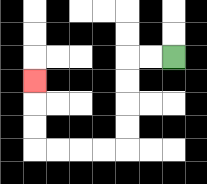{'start': '[7, 2]', 'end': '[1, 3]', 'path_directions': 'L,L,D,D,D,D,L,L,L,L,U,U,U', 'path_coordinates': '[[7, 2], [6, 2], [5, 2], [5, 3], [5, 4], [5, 5], [5, 6], [4, 6], [3, 6], [2, 6], [1, 6], [1, 5], [1, 4], [1, 3]]'}